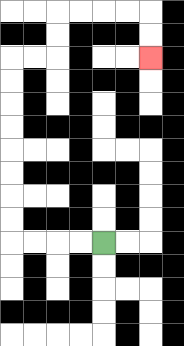{'start': '[4, 10]', 'end': '[6, 2]', 'path_directions': 'L,L,L,L,U,U,U,U,U,U,U,U,R,R,U,U,R,R,R,R,D,D', 'path_coordinates': '[[4, 10], [3, 10], [2, 10], [1, 10], [0, 10], [0, 9], [0, 8], [0, 7], [0, 6], [0, 5], [0, 4], [0, 3], [0, 2], [1, 2], [2, 2], [2, 1], [2, 0], [3, 0], [4, 0], [5, 0], [6, 0], [6, 1], [6, 2]]'}